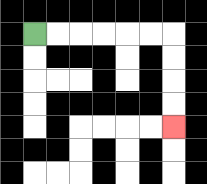{'start': '[1, 1]', 'end': '[7, 5]', 'path_directions': 'R,R,R,R,R,R,D,D,D,D', 'path_coordinates': '[[1, 1], [2, 1], [3, 1], [4, 1], [5, 1], [6, 1], [7, 1], [7, 2], [7, 3], [7, 4], [7, 5]]'}